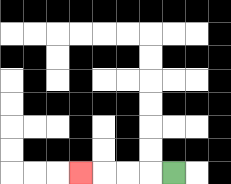{'start': '[7, 7]', 'end': '[3, 7]', 'path_directions': 'L,L,L,L', 'path_coordinates': '[[7, 7], [6, 7], [5, 7], [4, 7], [3, 7]]'}